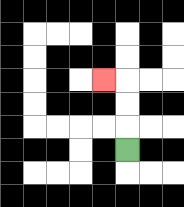{'start': '[5, 6]', 'end': '[4, 3]', 'path_directions': 'U,U,U,L', 'path_coordinates': '[[5, 6], [5, 5], [5, 4], [5, 3], [4, 3]]'}